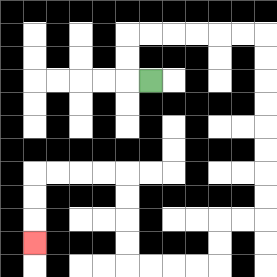{'start': '[6, 3]', 'end': '[1, 10]', 'path_directions': 'L,U,U,R,R,R,R,R,R,D,D,D,D,D,D,D,D,L,L,D,D,L,L,L,L,U,U,U,U,L,L,L,L,D,D,D', 'path_coordinates': '[[6, 3], [5, 3], [5, 2], [5, 1], [6, 1], [7, 1], [8, 1], [9, 1], [10, 1], [11, 1], [11, 2], [11, 3], [11, 4], [11, 5], [11, 6], [11, 7], [11, 8], [11, 9], [10, 9], [9, 9], [9, 10], [9, 11], [8, 11], [7, 11], [6, 11], [5, 11], [5, 10], [5, 9], [5, 8], [5, 7], [4, 7], [3, 7], [2, 7], [1, 7], [1, 8], [1, 9], [1, 10]]'}